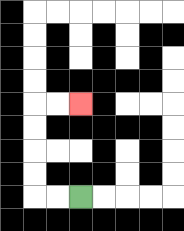{'start': '[3, 8]', 'end': '[3, 4]', 'path_directions': 'L,L,U,U,U,U,R,R', 'path_coordinates': '[[3, 8], [2, 8], [1, 8], [1, 7], [1, 6], [1, 5], [1, 4], [2, 4], [3, 4]]'}